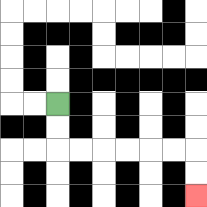{'start': '[2, 4]', 'end': '[8, 8]', 'path_directions': 'D,D,R,R,R,R,R,R,D,D', 'path_coordinates': '[[2, 4], [2, 5], [2, 6], [3, 6], [4, 6], [5, 6], [6, 6], [7, 6], [8, 6], [8, 7], [8, 8]]'}